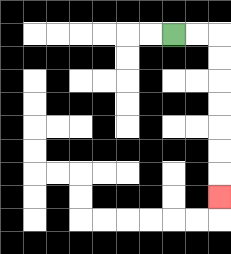{'start': '[7, 1]', 'end': '[9, 8]', 'path_directions': 'R,R,D,D,D,D,D,D,D', 'path_coordinates': '[[7, 1], [8, 1], [9, 1], [9, 2], [9, 3], [9, 4], [9, 5], [9, 6], [9, 7], [9, 8]]'}